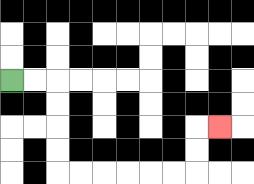{'start': '[0, 3]', 'end': '[9, 5]', 'path_directions': 'R,R,D,D,D,D,R,R,R,R,R,R,U,U,R', 'path_coordinates': '[[0, 3], [1, 3], [2, 3], [2, 4], [2, 5], [2, 6], [2, 7], [3, 7], [4, 7], [5, 7], [6, 7], [7, 7], [8, 7], [8, 6], [8, 5], [9, 5]]'}